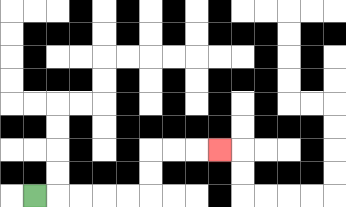{'start': '[1, 8]', 'end': '[9, 6]', 'path_directions': 'R,R,R,R,R,U,U,R,R,R', 'path_coordinates': '[[1, 8], [2, 8], [3, 8], [4, 8], [5, 8], [6, 8], [6, 7], [6, 6], [7, 6], [8, 6], [9, 6]]'}